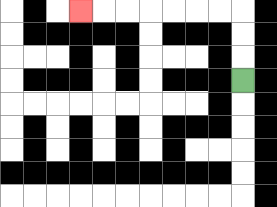{'start': '[10, 3]', 'end': '[3, 0]', 'path_directions': 'U,U,U,L,L,L,L,L,L,L', 'path_coordinates': '[[10, 3], [10, 2], [10, 1], [10, 0], [9, 0], [8, 0], [7, 0], [6, 0], [5, 0], [4, 0], [3, 0]]'}